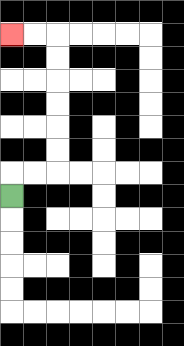{'start': '[0, 8]', 'end': '[0, 1]', 'path_directions': 'U,R,R,U,U,U,U,U,U,L,L', 'path_coordinates': '[[0, 8], [0, 7], [1, 7], [2, 7], [2, 6], [2, 5], [2, 4], [2, 3], [2, 2], [2, 1], [1, 1], [0, 1]]'}